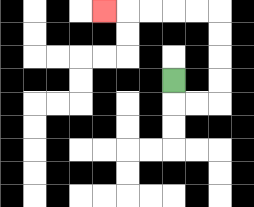{'start': '[7, 3]', 'end': '[4, 0]', 'path_directions': 'D,R,R,U,U,U,U,L,L,L,L,L', 'path_coordinates': '[[7, 3], [7, 4], [8, 4], [9, 4], [9, 3], [9, 2], [9, 1], [9, 0], [8, 0], [7, 0], [6, 0], [5, 0], [4, 0]]'}